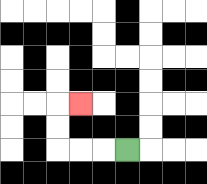{'start': '[5, 6]', 'end': '[3, 4]', 'path_directions': 'L,L,L,U,U,R', 'path_coordinates': '[[5, 6], [4, 6], [3, 6], [2, 6], [2, 5], [2, 4], [3, 4]]'}